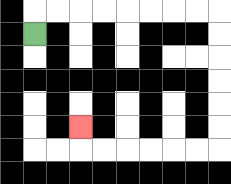{'start': '[1, 1]', 'end': '[3, 5]', 'path_directions': 'U,R,R,R,R,R,R,R,R,D,D,D,D,D,D,L,L,L,L,L,L,U', 'path_coordinates': '[[1, 1], [1, 0], [2, 0], [3, 0], [4, 0], [5, 0], [6, 0], [7, 0], [8, 0], [9, 0], [9, 1], [9, 2], [9, 3], [9, 4], [9, 5], [9, 6], [8, 6], [7, 6], [6, 6], [5, 6], [4, 6], [3, 6], [3, 5]]'}